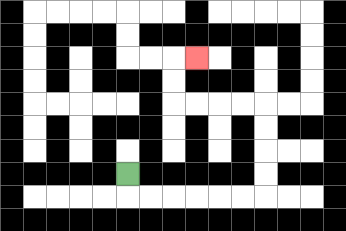{'start': '[5, 7]', 'end': '[8, 2]', 'path_directions': 'D,R,R,R,R,R,R,U,U,U,U,L,L,L,L,U,U,R', 'path_coordinates': '[[5, 7], [5, 8], [6, 8], [7, 8], [8, 8], [9, 8], [10, 8], [11, 8], [11, 7], [11, 6], [11, 5], [11, 4], [10, 4], [9, 4], [8, 4], [7, 4], [7, 3], [7, 2], [8, 2]]'}